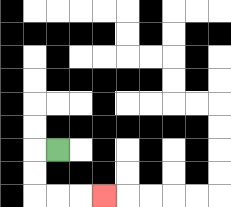{'start': '[2, 6]', 'end': '[4, 8]', 'path_directions': 'L,D,D,R,R,R', 'path_coordinates': '[[2, 6], [1, 6], [1, 7], [1, 8], [2, 8], [3, 8], [4, 8]]'}